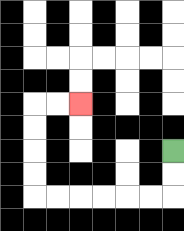{'start': '[7, 6]', 'end': '[3, 4]', 'path_directions': 'D,D,L,L,L,L,L,L,U,U,U,U,R,R', 'path_coordinates': '[[7, 6], [7, 7], [7, 8], [6, 8], [5, 8], [4, 8], [3, 8], [2, 8], [1, 8], [1, 7], [1, 6], [1, 5], [1, 4], [2, 4], [3, 4]]'}